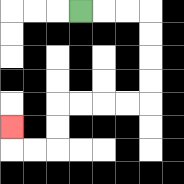{'start': '[3, 0]', 'end': '[0, 5]', 'path_directions': 'R,R,R,D,D,D,D,L,L,L,L,D,D,L,L,U', 'path_coordinates': '[[3, 0], [4, 0], [5, 0], [6, 0], [6, 1], [6, 2], [6, 3], [6, 4], [5, 4], [4, 4], [3, 4], [2, 4], [2, 5], [2, 6], [1, 6], [0, 6], [0, 5]]'}